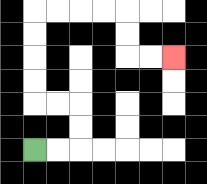{'start': '[1, 6]', 'end': '[7, 2]', 'path_directions': 'R,R,U,U,L,L,U,U,U,U,R,R,R,R,D,D,R,R', 'path_coordinates': '[[1, 6], [2, 6], [3, 6], [3, 5], [3, 4], [2, 4], [1, 4], [1, 3], [1, 2], [1, 1], [1, 0], [2, 0], [3, 0], [4, 0], [5, 0], [5, 1], [5, 2], [6, 2], [7, 2]]'}